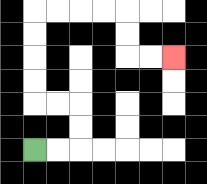{'start': '[1, 6]', 'end': '[7, 2]', 'path_directions': 'R,R,U,U,L,L,U,U,U,U,R,R,R,R,D,D,R,R', 'path_coordinates': '[[1, 6], [2, 6], [3, 6], [3, 5], [3, 4], [2, 4], [1, 4], [1, 3], [1, 2], [1, 1], [1, 0], [2, 0], [3, 0], [4, 0], [5, 0], [5, 1], [5, 2], [6, 2], [7, 2]]'}